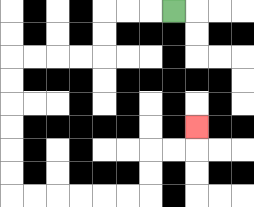{'start': '[7, 0]', 'end': '[8, 5]', 'path_directions': 'L,L,L,D,D,L,L,L,L,D,D,D,D,D,D,R,R,R,R,R,R,U,U,R,R,U', 'path_coordinates': '[[7, 0], [6, 0], [5, 0], [4, 0], [4, 1], [4, 2], [3, 2], [2, 2], [1, 2], [0, 2], [0, 3], [0, 4], [0, 5], [0, 6], [0, 7], [0, 8], [1, 8], [2, 8], [3, 8], [4, 8], [5, 8], [6, 8], [6, 7], [6, 6], [7, 6], [8, 6], [8, 5]]'}